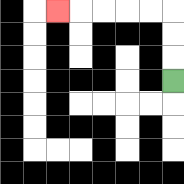{'start': '[7, 3]', 'end': '[2, 0]', 'path_directions': 'U,U,U,L,L,L,L,L', 'path_coordinates': '[[7, 3], [7, 2], [7, 1], [7, 0], [6, 0], [5, 0], [4, 0], [3, 0], [2, 0]]'}